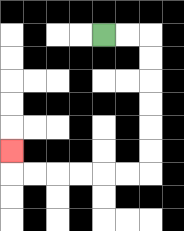{'start': '[4, 1]', 'end': '[0, 6]', 'path_directions': 'R,R,D,D,D,D,D,D,L,L,L,L,L,L,U', 'path_coordinates': '[[4, 1], [5, 1], [6, 1], [6, 2], [6, 3], [6, 4], [6, 5], [6, 6], [6, 7], [5, 7], [4, 7], [3, 7], [2, 7], [1, 7], [0, 7], [0, 6]]'}